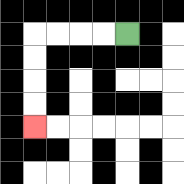{'start': '[5, 1]', 'end': '[1, 5]', 'path_directions': 'L,L,L,L,D,D,D,D', 'path_coordinates': '[[5, 1], [4, 1], [3, 1], [2, 1], [1, 1], [1, 2], [1, 3], [1, 4], [1, 5]]'}